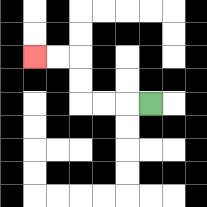{'start': '[6, 4]', 'end': '[1, 2]', 'path_directions': 'L,L,L,U,U,L,L', 'path_coordinates': '[[6, 4], [5, 4], [4, 4], [3, 4], [3, 3], [3, 2], [2, 2], [1, 2]]'}